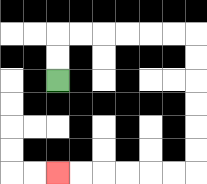{'start': '[2, 3]', 'end': '[2, 7]', 'path_directions': 'U,U,R,R,R,R,R,R,D,D,D,D,D,D,L,L,L,L,L,L', 'path_coordinates': '[[2, 3], [2, 2], [2, 1], [3, 1], [4, 1], [5, 1], [6, 1], [7, 1], [8, 1], [8, 2], [8, 3], [8, 4], [8, 5], [8, 6], [8, 7], [7, 7], [6, 7], [5, 7], [4, 7], [3, 7], [2, 7]]'}